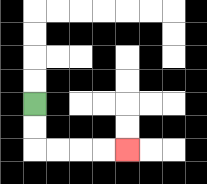{'start': '[1, 4]', 'end': '[5, 6]', 'path_directions': 'D,D,R,R,R,R', 'path_coordinates': '[[1, 4], [1, 5], [1, 6], [2, 6], [3, 6], [4, 6], [5, 6]]'}